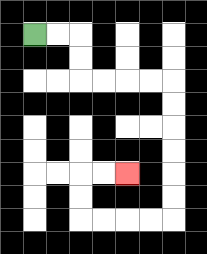{'start': '[1, 1]', 'end': '[5, 7]', 'path_directions': 'R,R,D,D,R,R,R,R,D,D,D,D,D,D,L,L,L,L,U,U,R,R', 'path_coordinates': '[[1, 1], [2, 1], [3, 1], [3, 2], [3, 3], [4, 3], [5, 3], [6, 3], [7, 3], [7, 4], [7, 5], [7, 6], [7, 7], [7, 8], [7, 9], [6, 9], [5, 9], [4, 9], [3, 9], [3, 8], [3, 7], [4, 7], [5, 7]]'}